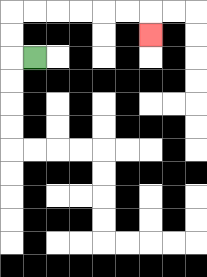{'start': '[1, 2]', 'end': '[6, 1]', 'path_directions': 'L,U,U,R,R,R,R,R,R,D', 'path_coordinates': '[[1, 2], [0, 2], [0, 1], [0, 0], [1, 0], [2, 0], [3, 0], [4, 0], [5, 0], [6, 0], [6, 1]]'}